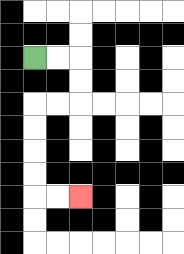{'start': '[1, 2]', 'end': '[3, 8]', 'path_directions': 'R,R,D,D,L,L,D,D,D,D,R,R', 'path_coordinates': '[[1, 2], [2, 2], [3, 2], [3, 3], [3, 4], [2, 4], [1, 4], [1, 5], [1, 6], [1, 7], [1, 8], [2, 8], [3, 8]]'}